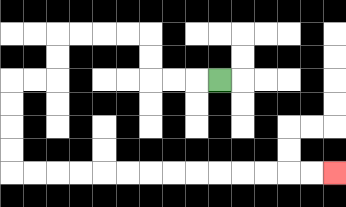{'start': '[9, 3]', 'end': '[14, 7]', 'path_directions': 'L,L,L,U,U,L,L,L,L,D,D,L,L,D,D,D,D,R,R,R,R,R,R,R,R,R,R,R,R,R,R', 'path_coordinates': '[[9, 3], [8, 3], [7, 3], [6, 3], [6, 2], [6, 1], [5, 1], [4, 1], [3, 1], [2, 1], [2, 2], [2, 3], [1, 3], [0, 3], [0, 4], [0, 5], [0, 6], [0, 7], [1, 7], [2, 7], [3, 7], [4, 7], [5, 7], [6, 7], [7, 7], [8, 7], [9, 7], [10, 7], [11, 7], [12, 7], [13, 7], [14, 7]]'}